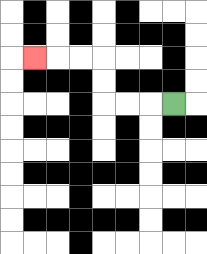{'start': '[7, 4]', 'end': '[1, 2]', 'path_directions': 'L,L,L,U,U,L,L,L', 'path_coordinates': '[[7, 4], [6, 4], [5, 4], [4, 4], [4, 3], [4, 2], [3, 2], [2, 2], [1, 2]]'}